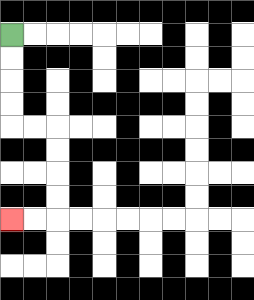{'start': '[0, 1]', 'end': '[0, 9]', 'path_directions': 'D,D,D,D,R,R,D,D,D,D,L,L', 'path_coordinates': '[[0, 1], [0, 2], [0, 3], [0, 4], [0, 5], [1, 5], [2, 5], [2, 6], [2, 7], [2, 8], [2, 9], [1, 9], [0, 9]]'}